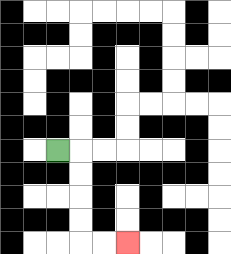{'start': '[2, 6]', 'end': '[5, 10]', 'path_directions': 'R,D,D,D,D,R,R', 'path_coordinates': '[[2, 6], [3, 6], [3, 7], [3, 8], [3, 9], [3, 10], [4, 10], [5, 10]]'}